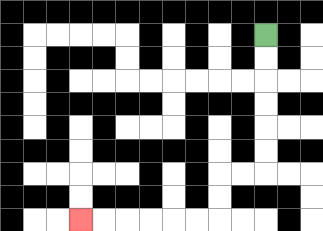{'start': '[11, 1]', 'end': '[3, 9]', 'path_directions': 'D,D,D,D,D,D,L,L,D,D,L,L,L,L,L,L', 'path_coordinates': '[[11, 1], [11, 2], [11, 3], [11, 4], [11, 5], [11, 6], [11, 7], [10, 7], [9, 7], [9, 8], [9, 9], [8, 9], [7, 9], [6, 9], [5, 9], [4, 9], [3, 9]]'}